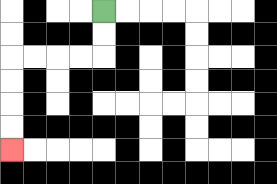{'start': '[4, 0]', 'end': '[0, 6]', 'path_directions': 'D,D,L,L,L,L,D,D,D,D', 'path_coordinates': '[[4, 0], [4, 1], [4, 2], [3, 2], [2, 2], [1, 2], [0, 2], [0, 3], [0, 4], [0, 5], [0, 6]]'}